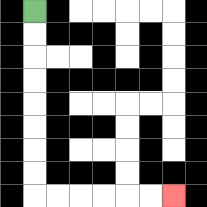{'start': '[1, 0]', 'end': '[7, 8]', 'path_directions': 'D,D,D,D,D,D,D,D,R,R,R,R,R,R', 'path_coordinates': '[[1, 0], [1, 1], [1, 2], [1, 3], [1, 4], [1, 5], [1, 6], [1, 7], [1, 8], [2, 8], [3, 8], [4, 8], [5, 8], [6, 8], [7, 8]]'}